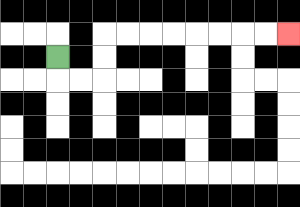{'start': '[2, 2]', 'end': '[12, 1]', 'path_directions': 'D,R,R,U,U,R,R,R,R,R,R,R,R', 'path_coordinates': '[[2, 2], [2, 3], [3, 3], [4, 3], [4, 2], [4, 1], [5, 1], [6, 1], [7, 1], [8, 1], [9, 1], [10, 1], [11, 1], [12, 1]]'}